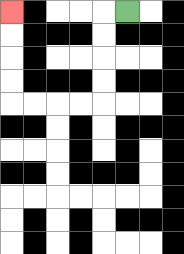{'start': '[5, 0]', 'end': '[0, 0]', 'path_directions': 'L,D,D,D,D,L,L,L,L,U,U,U,U', 'path_coordinates': '[[5, 0], [4, 0], [4, 1], [4, 2], [4, 3], [4, 4], [3, 4], [2, 4], [1, 4], [0, 4], [0, 3], [0, 2], [0, 1], [0, 0]]'}